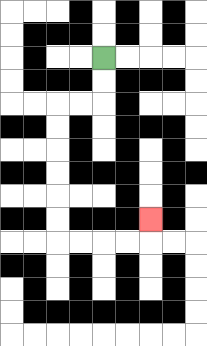{'start': '[4, 2]', 'end': '[6, 9]', 'path_directions': 'D,D,L,L,D,D,D,D,D,D,R,R,R,R,U', 'path_coordinates': '[[4, 2], [4, 3], [4, 4], [3, 4], [2, 4], [2, 5], [2, 6], [2, 7], [2, 8], [2, 9], [2, 10], [3, 10], [4, 10], [5, 10], [6, 10], [6, 9]]'}